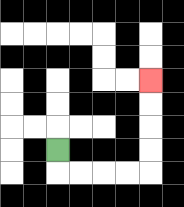{'start': '[2, 6]', 'end': '[6, 3]', 'path_directions': 'D,R,R,R,R,U,U,U,U', 'path_coordinates': '[[2, 6], [2, 7], [3, 7], [4, 7], [5, 7], [6, 7], [6, 6], [6, 5], [6, 4], [6, 3]]'}